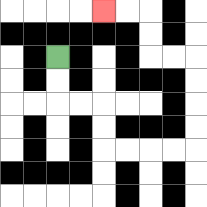{'start': '[2, 2]', 'end': '[4, 0]', 'path_directions': 'D,D,R,R,D,D,R,R,R,R,U,U,U,U,L,L,U,U,L,L', 'path_coordinates': '[[2, 2], [2, 3], [2, 4], [3, 4], [4, 4], [4, 5], [4, 6], [5, 6], [6, 6], [7, 6], [8, 6], [8, 5], [8, 4], [8, 3], [8, 2], [7, 2], [6, 2], [6, 1], [6, 0], [5, 0], [4, 0]]'}